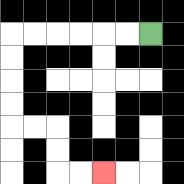{'start': '[6, 1]', 'end': '[4, 7]', 'path_directions': 'L,L,L,L,L,L,D,D,D,D,R,R,D,D,R,R', 'path_coordinates': '[[6, 1], [5, 1], [4, 1], [3, 1], [2, 1], [1, 1], [0, 1], [0, 2], [0, 3], [0, 4], [0, 5], [1, 5], [2, 5], [2, 6], [2, 7], [3, 7], [4, 7]]'}